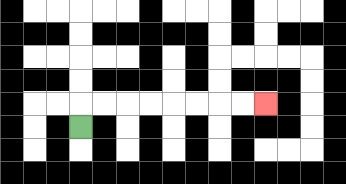{'start': '[3, 5]', 'end': '[11, 4]', 'path_directions': 'U,R,R,R,R,R,R,R,R', 'path_coordinates': '[[3, 5], [3, 4], [4, 4], [5, 4], [6, 4], [7, 4], [8, 4], [9, 4], [10, 4], [11, 4]]'}